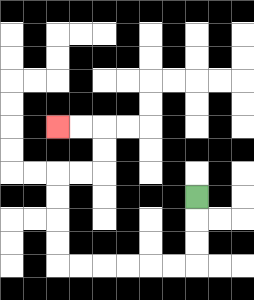{'start': '[8, 8]', 'end': '[2, 5]', 'path_directions': 'D,D,D,L,L,L,L,L,L,U,U,U,U,R,R,U,U,L,L', 'path_coordinates': '[[8, 8], [8, 9], [8, 10], [8, 11], [7, 11], [6, 11], [5, 11], [4, 11], [3, 11], [2, 11], [2, 10], [2, 9], [2, 8], [2, 7], [3, 7], [4, 7], [4, 6], [4, 5], [3, 5], [2, 5]]'}